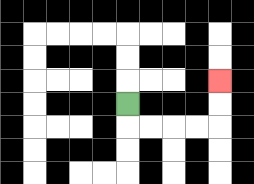{'start': '[5, 4]', 'end': '[9, 3]', 'path_directions': 'D,R,R,R,R,U,U', 'path_coordinates': '[[5, 4], [5, 5], [6, 5], [7, 5], [8, 5], [9, 5], [9, 4], [9, 3]]'}